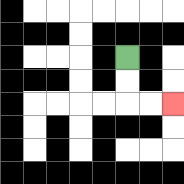{'start': '[5, 2]', 'end': '[7, 4]', 'path_directions': 'D,D,R,R', 'path_coordinates': '[[5, 2], [5, 3], [5, 4], [6, 4], [7, 4]]'}